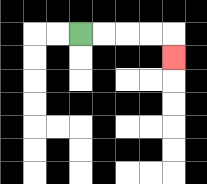{'start': '[3, 1]', 'end': '[7, 2]', 'path_directions': 'R,R,R,R,D', 'path_coordinates': '[[3, 1], [4, 1], [5, 1], [6, 1], [7, 1], [7, 2]]'}